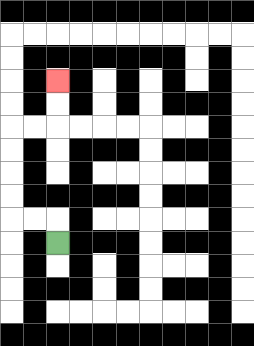{'start': '[2, 10]', 'end': '[2, 3]', 'path_directions': 'U,L,L,U,U,U,U,R,R,U,U', 'path_coordinates': '[[2, 10], [2, 9], [1, 9], [0, 9], [0, 8], [0, 7], [0, 6], [0, 5], [1, 5], [2, 5], [2, 4], [2, 3]]'}